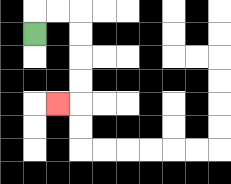{'start': '[1, 1]', 'end': '[2, 4]', 'path_directions': 'U,R,R,D,D,D,D,L', 'path_coordinates': '[[1, 1], [1, 0], [2, 0], [3, 0], [3, 1], [3, 2], [3, 3], [3, 4], [2, 4]]'}